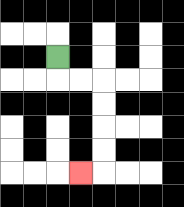{'start': '[2, 2]', 'end': '[3, 7]', 'path_directions': 'D,R,R,D,D,D,D,L', 'path_coordinates': '[[2, 2], [2, 3], [3, 3], [4, 3], [4, 4], [4, 5], [4, 6], [4, 7], [3, 7]]'}